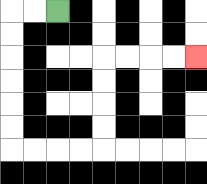{'start': '[2, 0]', 'end': '[8, 2]', 'path_directions': 'L,L,D,D,D,D,D,D,R,R,R,R,U,U,U,U,R,R,R,R', 'path_coordinates': '[[2, 0], [1, 0], [0, 0], [0, 1], [0, 2], [0, 3], [0, 4], [0, 5], [0, 6], [1, 6], [2, 6], [3, 6], [4, 6], [4, 5], [4, 4], [4, 3], [4, 2], [5, 2], [6, 2], [7, 2], [8, 2]]'}